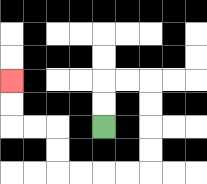{'start': '[4, 5]', 'end': '[0, 3]', 'path_directions': 'U,U,R,R,D,D,D,D,L,L,L,L,U,U,L,L,U,U', 'path_coordinates': '[[4, 5], [4, 4], [4, 3], [5, 3], [6, 3], [6, 4], [6, 5], [6, 6], [6, 7], [5, 7], [4, 7], [3, 7], [2, 7], [2, 6], [2, 5], [1, 5], [0, 5], [0, 4], [0, 3]]'}